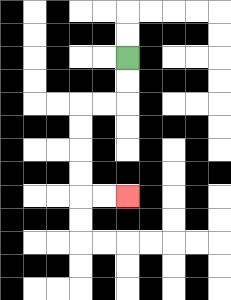{'start': '[5, 2]', 'end': '[5, 8]', 'path_directions': 'D,D,L,L,D,D,D,D,R,R', 'path_coordinates': '[[5, 2], [5, 3], [5, 4], [4, 4], [3, 4], [3, 5], [3, 6], [3, 7], [3, 8], [4, 8], [5, 8]]'}